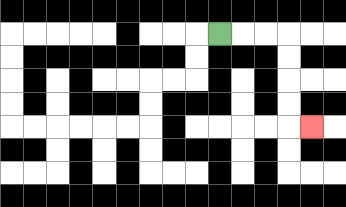{'start': '[9, 1]', 'end': '[13, 5]', 'path_directions': 'R,R,R,D,D,D,D,R', 'path_coordinates': '[[9, 1], [10, 1], [11, 1], [12, 1], [12, 2], [12, 3], [12, 4], [12, 5], [13, 5]]'}